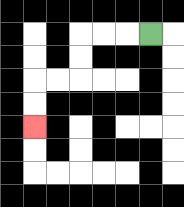{'start': '[6, 1]', 'end': '[1, 5]', 'path_directions': 'L,L,L,D,D,L,L,D,D', 'path_coordinates': '[[6, 1], [5, 1], [4, 1], [3, 1], [3, 2], [3, 3], [2, 3], [1, 3], [1, 4], [1, 5]]'}